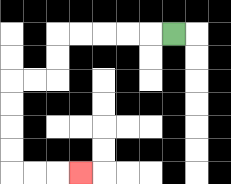{'start': '[7, 1]', 'end': '[3, 7]', 'path_directions': 'L,L,L,L,L,D,D,L,L,D,D,D,D,R,R,R', 'path_coordinates': '[[7, 1], [6, 1], [5, 1], [4, 1], [3, 1], [2, 1], [2, 2], [2, 3], [1, 3], [0, 3], [0, 4], [0, 5], [0, 6], [0, 7], [1, 7], [2, 7], [3, 7]]'}